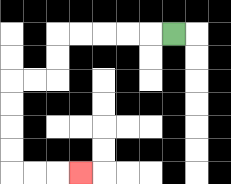{'start': '[7, 1]', 'end': '[3, 7]', 'path_directions': 'L,L,L,L,L,D,D,L,L,D,D,D,D,R,R,R', 'path_coordinates': '[[7, 1], [6, 1], [5, 1], [4, 1], [3, 1], [2, 1], [2, 2], [2, 3], [1, 3], [0, 3], [0, 4], [0, 5], [0, 6], [0, 7], [1, 7], [2, 7], [3, 7]]'}